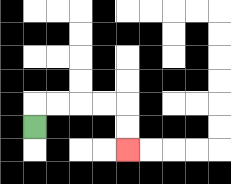{'start': '[1, 5]', 'end': '[5, 6]', 'path_directions': 'U,R,R,R,R,D,D', 'path_coordinates': '[[1, 5], [1, 4], [2, 4], [3, 4], [4, 4], [5, 4], [5, 5], [5, 6]]'}